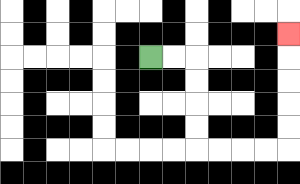{'start': '[6, 2]', 'end': '[12, 1]', 'path_directions': 'R,R,D,D,D,D,R,R,R,R,U,U,U,U,U', 'path_coordinates': '[[6, 2], [7, 2], [8, 2], [8, 3], [8, 4], [8, 5], [8, 6], [9, 6], [10, 6], [11, 6], [12, 6], [12, 5], [12, 4], [12, 3], [12, 2], [12, 1]]'}